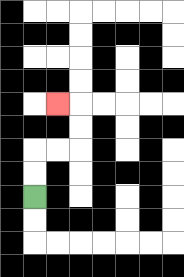{'start': '[1, 8]', 'end': '[2, 4]', 'path_directions': 'U,U,R,R,U,U,L', 'path_coordinates': '[[1, 8], [1, 7], [1, 6], [2, 6], [3, 6], [3, 5], [3, 4], [2, 4]]'}